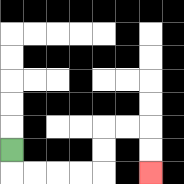{'start': '[0, 6]', 'end': '[6, 7]', 'path_directions': 'D,R,R,R,R,U,U,R,R,D,D', 'path_coordinates': '[[0, 6], [0, 7], [1, 7], [2, 7], [3, 7], [4, 7], [4, 6], [4, 5], [5, 5], [6, 5], [6, 6], [6, 7]]'}